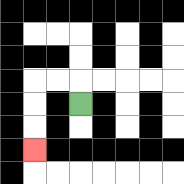{'start': '[3, 4]', 'end': '[1, 6]', 'path_directions': 'U,L,L,D,D,D', 'path_coordinates': '[[3, 4], [3, 3], [2, 3], [1, 3], [1, 4], [1, 5], [1, 6]]'}